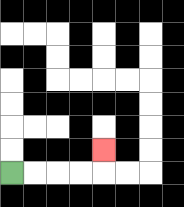{'start': '[0, 7]', 'end': '[4, 6]', 'path_directions': 'R,R,R,R,U', 'path_coordinates': '[[0, 7], [1, 7], [2, 7], [3, 7], [4, 7], [4, 6]]'}